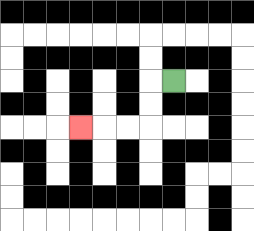{'start': '[7, 3]', 'end': '[3, 5]', 'path_directions': 'L,D,D,L,L,L', 'path_coordinates': '[[7, 3], [6, 3], [6, 4], [6, 5], [5, 5], [4, 5], [3, 5]]'}